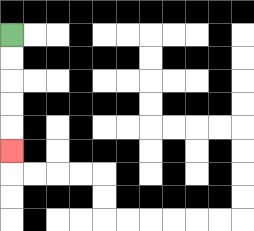{'start': '[0, 1]', 'end': '[0, 6]', 'path_directions': 'D,D,D,D,D', 'path_coordinates': '[[0, 1], [0, 2], [0, 3], [0, 4], [0, 5], [0, 6]]'}